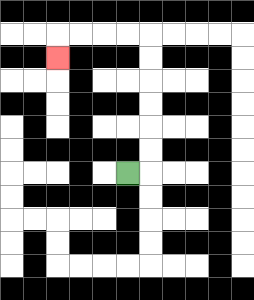{'start': '[5, 7]', 'end': '[2, 2]', 'path_directions': 'R,U,U,U,U,U,U,L,L,L,L,D', 'path_coordinates': '[[5, 7], [6, 7], [6, 6], [6, 5], [6, 4], [6, 3], [6, 2], [6, 1], [5, 1], [4, 1], [3, 1], [2, 1], [2, 2]]'}